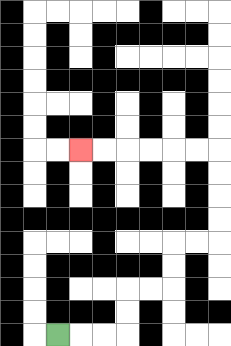{'start': '[2, 14]', 'end': '[3, 6]', 'path_directions': 'R,R,R,U,U,R,R,U,U,R,R,U,U,U,U,L,L,L,L,L,L', 'path_coordinates': '[[2, 14], [3, 14], [4, 14], [5, 14], [5, 13], [5, 12], [6, 12], [7, 12], [7, 11], [7, 10], [8, 10], [9, 10], [9, 9], [9, 8], [9, 7], [9, 6], [8, 6], [7, 6], [6, 6], [5, 6], [4, 6], [3, 6]]'}